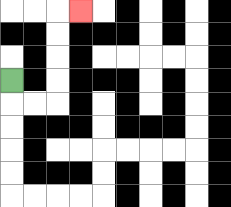{'start': '[0, 3]', 'end': '[3, 0]', 'path_directions': 'D,R,R,U,U,U,U,R', 'path_coordinates': '[[0, 3], [0, 4], [1, 4], [2, 4], [2, 3], [2, 2], [2, 1], [2, 0], [3, 0]]'}